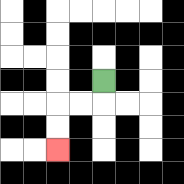{'start': '[4, 3]', 'end': '[2, 6]', 'path_directions': 'D,L,L,D,D', 'path_coordinates': '[[4, 3], [4, 4], [3, 4], [2, 4], [2, 5], [2, 6]]'}